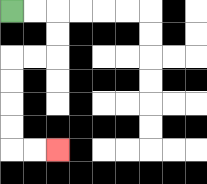{'start': '[0, 0]', 'end': '[2, 6]', 'path_directions': 'R,R,D,D,L,L,D,D,D,D,R,R', 'path_coordinates': '[[0, 0], [1, 0], [2, 0], [2, 1], [2, 2], [1, 2], [0, 2], [0, 3], [0, 4], [0, 5], [0, 6], [1, 6], [2, 6]]'}